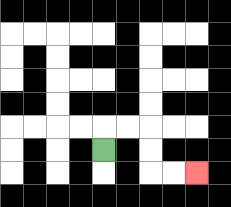{'start': '[4, 6]', 'end': '[8, 7]', 'path_directions': 'U,R,R,D,D,R,R', 'path_coordinates': '[[4, 6], [4, 5], [5, 5], [6, 5], [6, 6], [6, 7], [7, 7], [8, 7]]'}